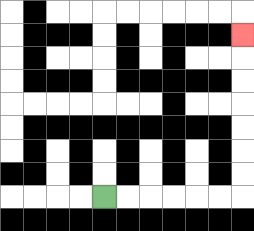{'start': '[4, 8]', 'end': '[10, 1]', 'path_directions': 'R,R,R,R,R,R,U,U,U,U,U,U,U', 'path_coordinates': '[[4, 8], [5, 8], [6, 8], [7, 8], [8, 8], [9, 8], [10, 8], [10, 7], [10, 6], [10, 5], [10, 4], [10, 3], [10, 2], [10, 1]]'}